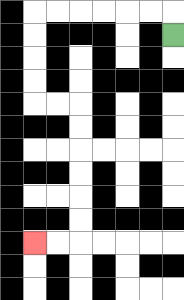{'start': '[7, 1]', 'end': '[1, 10]', 'path_directions': 'U,L,L,L,L,L,L,D,D,D,D,R,R,D,D,D,D,D,D,L,L', 'path_coordinates': '[[7, 1], [7, 0], [6, 0], [5, 0], [4, 0], [3, 0], [2, 0], [1, 0], [1, 1], [1, 2], [1, 3], [1, 4], [2, 4], [3, 4], [3, 5], [3, 6], [3, 7], [3, 8], [3, 9], [3, 10], [2, 10], [1, 10]]'}